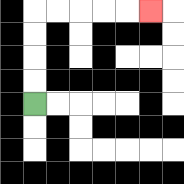{'start': '[1, 4]', 'end': '[6, 0]', 'path_directions': 'U,U,U,U,R,R,R,R,R', 'path_coordinates': '[[1, 4], [1, 3], [1, 2], [1, 1], [1, 0], [2, 0], [3, 0], [4, 0], [5, 0], [6, 0]]'}